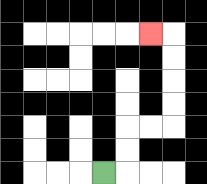{'start': '[4, 7]', 'end': '[6, 1]', 'path_directions': 'R,U,U,R,R,U,U,U,U,L', 'path_coordinates': '[[4, 7], [5, 7], [5, 6], [5, 5], [6, 5], [7, 5], [7, 4], [7, 3], [7, 2], [7, 1], [6, 1]]'}